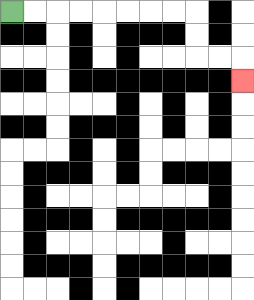{'start': '[0, 0]', 'end': '[10, 3]', 'path_directions': 'R,R,R,R,R,R,R,R,D,D,R,R,D', 'path_coordinates': '[[0, 0], [1, 0], [2, 0], [3, 0], [4, 0], [5, 0], [6, 0], [7, 0], [8, 0], [8, 1], [8, 2], [9, 2], [10, 2], [10, 3]]'}